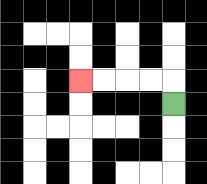{'start': '[7, 4]', 'end': '[3, 3]', 'path_directions': 'U,L,L,L,L', 'path_coordinates': '[[7, 4], [7, 3], [6, 3], [5, 3], [4, 3], [3, 3]]'}